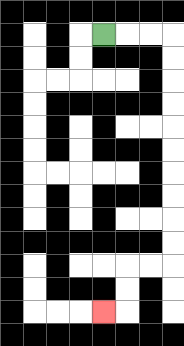{'start': '[4, 1]', 'end': '[4, 13]', 'path_directions': 'R,R,R,D,D,D,D,D,D,D,D,D,D,L,L,D,D,L', 'path_coordinates': '[[4, 1], [5, 1], [6, 1], [7, 1], [7, 2], [7, 3], [7, 4], [7, 5], [7, 6], [7, 7], [7, 8], [7, 9], [7, 10], [7, 11], [6, 11], [5, 11], [5, 12], [5, 13], [4, 13]]'}